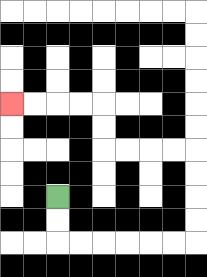{'start': '[2, 8]', 'end': '[0, 4]', 'path_directions': 'D,D,R,R,R,R,R,R,U,U,U,U,L,L,L,L,U,U,L,L,L,L', 'path_coordinates': '[[2, 8], [2, 9], [2, 10], [3, 10], [4, 10], [5, 10], [6, 10], [7, 10], [8, 10], [8, 9], [8, 8], [8, 7], [8, 6], [7, 6], [6, 6], [5, 6], [4, 6], [4, 5], [4, 4], [3, 4], [2, 4], [1, 4], [0, 4]]'}